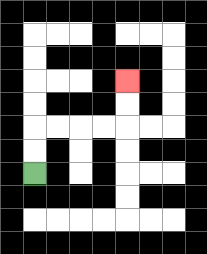{'start': '[1, 7]', 'end': '[5, 3]', 'path_directions': 'U,U,R,R,R,R,U,U', 'path_coordinates': '[[1, 7], [1, 6], [1, 5], [2, 5], [3, 5], [4, 5], [5, 5], [5, 4], [5, 3]]'}